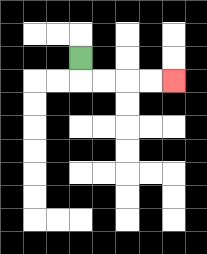{'start': '[3, 2]', 'end': '[7, 3]', 'path_directions': 'D,R,R,R,R', 'path_coordinates': '[[3, 2], [3, 3], [4, 3], [5, 3], [6, 3], [7, 3]]'}